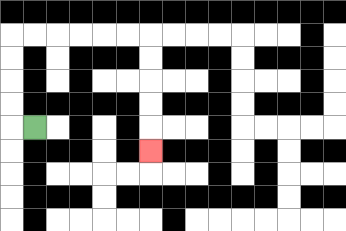{'start': '[1, 5]', 'end': '[6, 6]', 'path_directions': 'L,U,U,U,U,R,R,R,R,R,R,D,D,D,D,D', 'path_coordinates': '[[1, 5], [0, 5], [0, 4], [0, 3], [0, 2], [0, 1], [1, 1], [2, 1], [3, 1], [4, 1], [5, 1], [6, 1], [6, 2], [6, 3], [6, 4], [6, 5], [6, 6]]'}